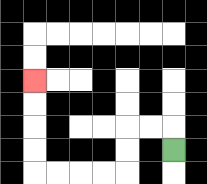{'start': '[7, 6]', 'end': '[1, 3]', 'path_directions': 'U,L,L,D,D,L,L,L,L,U,U,U,U', 'path_coordinates': '[[7, 6], [7, 5], [6, 5], [5, 5], [5, 6], [5, 7], [4, 7], [3, 7], [2, 7], [1, 7], [1, 6], [1, 5], [1, 4], [1, 3]]'}